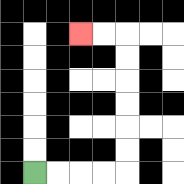{'start': '[1, 7]', 'end': '[3, 1]', 'path_directions': 'R,R,R,R,U,U,U,U,U,U,L,L', 'path_coordinates': '[[1, 7], [2, 7], [3, 7], [4, 7], [5, 7], [5, 6], [5, 5], [5, 4], [5, 3], [5, 2], [5, 1], [4, 1], [3, 1]]'}